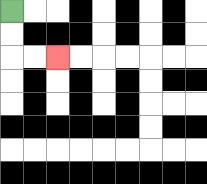{'start': '[0, 0]', 'end': '[2, 2]', 'path_directions': 'D,D,R,R', 'path_coordinates': '[[0, 0], [0, 1], [0, 2], [1, 2], [2, 2]]'}